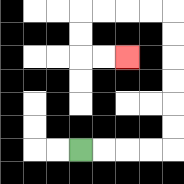{'start': '[3, 6]', 'end': '[5, 2]', 'path_directions': 'R,R,R,R,U,U,U,U,U,U,L,L,L,L,D,D,R,R', 'path_coordinates': '[[3, 6], [4, 6], [5, 6], [6, 6], [7, 6], [7, 5], [7, 4], [7, 3], [7, 2], [7, 1], [7, 0], [6, 0], [5, 0], [4, 0], [3, 0], [3, 1], [3, 2], [4, 2], [5, 2]]'}